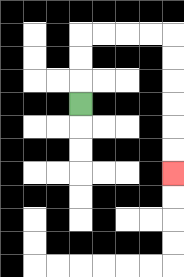{'start': '[3, 4]', 'end': '[7, 7]', 'path_directions': 'U,U,U,R,R,R,R,D,D,D,D,D,D', 'path_coordinates': '[[3, 4], [3, 3], [3, 2], [3, 1], [4, 1], [5, 1], [6, 1], [7, 1], [7, 2], [7, 3], [7, 4], [7, 5], [7, 6], [7, 7]]'}